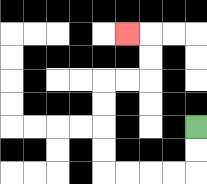{'start': '[8, 5]', 'end': '[5, 1]', 'path_directions': 'D,D,L,L,L,L,U,U,U,U,R,R,U,U,L', 'path_coordinates': '[[8, 5], [8, 6], [8, 7], [7, 7], [6, 7], [5, 7], [4, 7], [4, 6], [4, 5], [4, 4], [4, 3], [5, 3], [6, 3], [6, 2], [6, 1], [5, 1]]'}